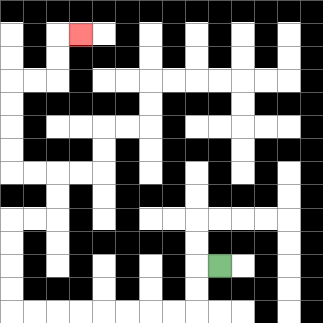{'start': '[9, 11]', 'end': '[3, 1]', 'path_directions': 'L,D,D,L,L,L,L,L,L,L,L,U,U,U,U,R,R,U,U,L,L,U,U,U,U,R,R,U,U,R', 'path_coordinates': '[[9, 11], [8, 11], [8, 12], [8, 13], [7, 13], [6, 13], [5, 13], [4, 13], [3, 13], [2, 13], [1, 13], [0, 13], [0, 12], [0, 11], [0, 10], [0, 9], [1, 9], [2, 9], [2, 8], [2, 7], [1, 7], [0, 7], [0, 6], [0, 5], [0, 4], [0, 3], [1, 3], [2, 3], [2, 2], [2, 1], [3, 1]]'}